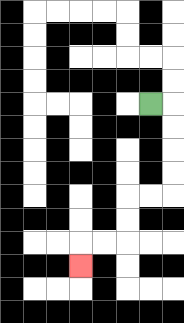{'start': '[6, 4]', 'end': '[3, 11]', 'path_directions': 'R,D,D,D,D,L,L,D,D,L,L,D', 'path_coordinates': '[[6, 4], [7, 4], [7, 5], [7, 6], [7, 7], [7, 8], [6, 8], [5, 8], [5, 9], [5, 10], [4, 10], [3, 10], [3, 11]]'}